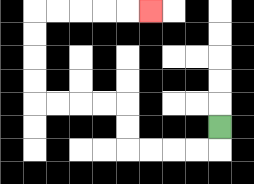{'start': '[9, 5]', 'end': '[6, 0]', 'path_directions': 'D,L,L,L,L,U,U,L,L,L,L,U,U,U,U,R,R,R,R,R', 'path_coordinates': '[[9, 5], [9, 6], [8, 6], [7, 6], [6, 6], [5, 6], [5, 5], [5, 4], [4, 4], [3, 4], [2, 4], [1, 4], [1, 3], [1, 2], [1, 1], [1, 0], [2, 0], [3, 0], [4, 0], [5, 0], [6, 0]]'}